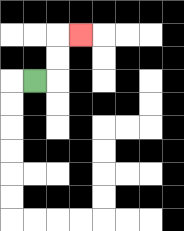{'start': '[1, 3]', 'end': '[3, 1]', 'path_directions': 'R,U,U,R', 'path_coordinates': '[[1, 3], [2, 3], [2, 2], [2, 1], [3, 1]]'}